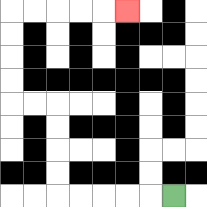{'start': '[7, 8]', 'end': '[5, 0]', 'path_directions': 'L,L,L,L,L,U,U,U,U,L,L,U,U,U,U,R,R,R,R,R', 'path_coordinates': '[[7, 8], [6, 8], [5, 8], [4, 8], [3, 8], [2, 8], [2, 7], [2, 6], [2, 5], [2, 4], [1, 4], [0, 4], [0, 3], [0, 2], [0, 1], [0, 0], [1, 0], [2, 0], [3, 0], [4, 0], [5, 0]]'}